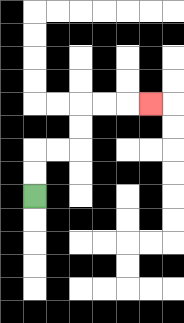{'start': '[1, 8]', 'end': '[6, 4]', 'path_directions': 'U,U,R,R,U,U,R,R,R', 'path_coordinates': '[[1, 8], [1, 7], [1, 6], [2, 6], [3, 6], [3, 5], [3, 4], [4, 4], [5, 4], [6, 4]]'}